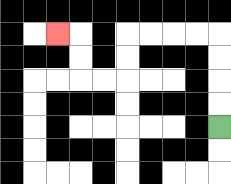{'start': '[9, 5]', 'end': '[2, 1]', 'path_directions': 'U,U,U,U,L,L,L,L,D,D,L,L,U,U,L', 'path_coordinates': '[[9, 5], [9, 4], [9, 3], [9, 2], [9, 1], [8, 1], [7, 1], [6, 1], [5, 1], [5, 2], [5, 3], [4, 3], [3, 3], [3, 2], [3, 1], [2, 1]]'}